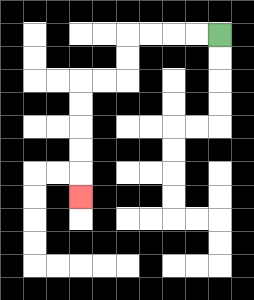{'start': '[9, 1]', 'end': '[3, 8]', 'path_directions': 'L,L,L,L,D,D,L,L,D,D,D,D,D', 'path_coordinates': '[[9, 1], [8, 1], [7, 1], [6, 1], [5, 1], [5, 2], [5, 3], [4, 3], [3, 3], [3, 4], [3, 5], [3, 6], [3, 7], [3, 8]]'}